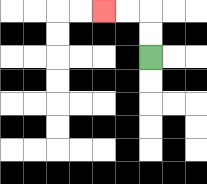{'start': '[6, 2]', 'end': '[4, 0]', 'path_directions': 'U,U,L,L', 'path_coordinates': '[[6, 2], [6, 1], [6, 0], [5, 0], [4, 0]]'}